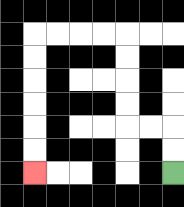{'start': '[7, 7]', 'end': '[1, 7]', 'path_directions': 'U,U,L,L,U,U,U,U,L,L,L,L,D,D,D,D,D,D', 'path_coordinates': '[[7, 7], [7, 6], [7, 5], [6, 5], [5, 5], [5, 4], [5, 3], [5, 2], [5, 1], [4, 1], [3, 1], [2, 1], [1, 1], [1, 2], [1, 3], [1, 4], [1, 5], [1, 6], [1, 7]]'}